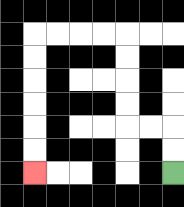{'start': '[7, 7]', 'end': '[1, 7]', 'path_directions': 'U,U,L,L,U,U,U,U,L,L,L,L,D,D,D,D,D,D', 'path_coordinates': '[[7, 7], [7, 6], [7, 5], [6, 5], [5, 5], [5, 4], [5, 3], [5, 2], [5, 1], [4, 1], [3, 1], [2, 1], [1, 1], [1, 2], [1, 3], [1, 4], [1, 5], [1, 6], [1, 7]]'}